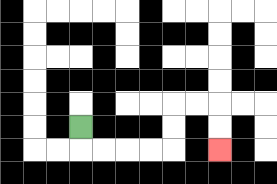{'start': '[3, 5]', 'end': '[9, 6]', 'path_directions': 'D,R,R,R,R,U,U,R,R,D,D', 'path_coordinates': '[[3, 5], [3, 6], [4, 6], [5, 6], [6, 6], [7, 6], [7, 5], [7, 4], [8, 4], [9, 4], [9, 5], [9, 6]]'}